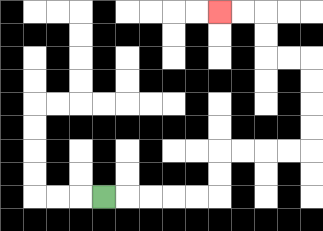{'start': '[4, 8]', 'end': '[9, 0]', 'path_directions': 'R,R,R,R,R,U,U,R,R,R,R,U,U,U,U,L,L,U,U,L,L', 'path_coordinates': '[[4, 8], [5, 8], [6, 8], [7, 8], [8, 8], [9, 8], [9, 7], [9, 6], [10, 6], [11, 6], [12, 6], [13, 6], [13, 5], [13, 4], [13, 3], [13, 2], [12, 2], [11, 2], [11, 1], [11, 0], [10, 0], [9, 0]]'}